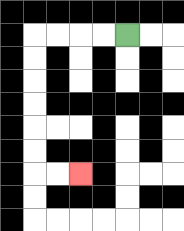{'start': '[5, 1]', 'end': '[3, 7]', 'path_directions': 'L,L,L,L,D,D,D,D,D,D,R,R', 'path_coordinates': '[[5, 1], [4, 1], [3, 1], [2, 1], [1, 1], [1, 2], [1, 3], [1, 4], [1, 5], [1, 6], [1, 7], [2, 7], [3, 7]]'}